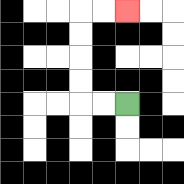{'start': '[5, 4]', 'end': '[5, 0]', 'path_directions': 'L,L,U,U,U,U,R,R', 'path_coordinates': '[[5, 4], [4, 4], [3, 4], [3, 3], [3, 2], [3, 1], [3, 0], [4, 0], [5, 0]]'}